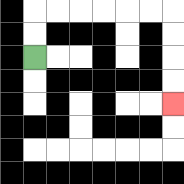{'start': '[1, 2]', 'end': '[7, 4]', 'path_directions': 'U,U,R,R,R,R,R,R,D,D,D,D', 'path_coordinates': '[[1, 2], [1, 1], [1, 0], [2, 0], [3, 0], [4, 0], [5, 0], [6, 0], [7, 0], [7, 1], [7, 2], [7, 3], [7, 4]]'}